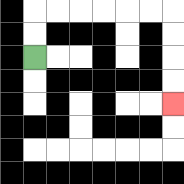{'start': '[1, 2]', 'end': '[7, 4]', 'path_directions': 'U,U,R,R,R,R,R,R,D,D,D,D', 'path_coordinates': '[[1, 2], [1, 1], [1, 0], [2, 0], [3, 0], [4, 0], [5, 0], [6, 0], [7, 0], [7, 1], [7, 2], [7, 3], [7, 4]]'}